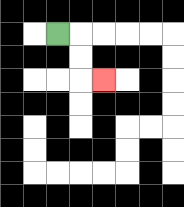{'start': '[2, 1]', 'end': '[4, 3]', 'path_directions': 'R,D,D,R', 'path_coordinates': '[[2, 1], [3, 1], [3, 2], [3, 3], [4, 3]]'}